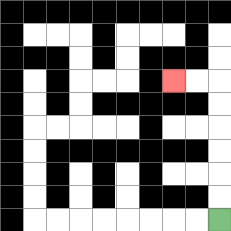{'start': '[9, 9]', 'end': '[7, 3]', 'path_directions': 'U,U,U,U,U,U,L,L', 'path_coordinates': '[[9, 9], [9, 8], [9, 7], [9, 6], [9, 5], [9, 4], [9, 3], [8, 3], [7, 3]]'}